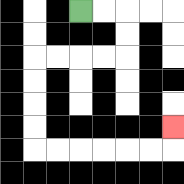{'start': '[3, 0]', 'end': '[7, 5]', 'path_directions': 'R,R,D,D,L,L,L,L,D,D,D,D,R,R,R,R,R,R,U', 'path_coordinates': '[[3, 0], [4, 0], [5, 0], [5, 1], [5, 2], [4, 2], [3, 2], [2, 2], [1, 2], [1, 3], [1, 4], [1, 5], [1, 6], [2, 6], [3, 6], [4, 6], [5, 6], [6, 6], [7, 6], [7, 5]]'}